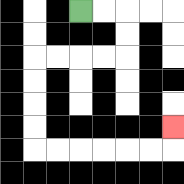{'start': '[3, 0]', 'end': '[7, 5]', 'path_directions': 'R,R,D,D,L,L,L,L,D,D,D,D,R,R,R,R,R,R,U', 'path_coordinates': '[[3, 0], [4, 0], [5, 0], [5, 1], [5, 2], [4, 2], [3, 2], [2, 2], [1, 2], [1, 3], [1, 4], [1, 5], [1, 6], [2, 6], [3, 6], [4, 6], [5, 6], [6, 6], [7, 6], [7, 5]]'}